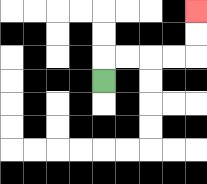{'start': '[4, 3]', 'end': '[8, 0]', 'path_directions': 'U,R,R,R,R,U,U', 'path_coordinates': '[[4, 3], [4, 2], [5, 2], [6, 2], [7, 2], [8, 2], [8, 1], [8, 0]]'}